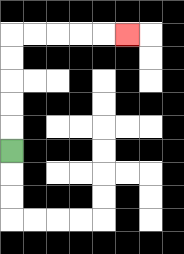{'start': '[0, 6]', 'end': '[5, 1]', 'path_directions': 'U,U,U,U,U,R,R,R,R,R', 'path_coordinates': '[[0, 6], [0, 5], [0, 4], [0, 3], [0, 2], [0, 1], [1, 1], [2, 1], [3, 1], [4, 1], [5, 1]]'}